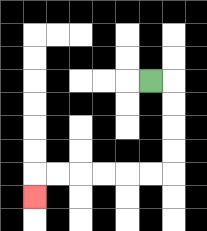{'start': '[6, 3]', 'end': '[1, 8]', 'path_directions': 'R,D,D,D,D,L,L,L,L,L,L,D', 'path_coordinates': '[[6, 3], [7, 3], [7, 4], [7, 5], [7, 6], [7, 7], [6, 7], [5, 7], [4, 7], [3, 7], [2, 7], [1, 7], [1, 8]]'}